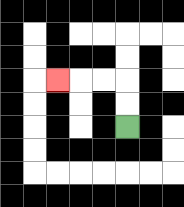{'start': '[5, 5]', 'end': '[2, 3]', 'path_directions': 'U,U,L,L,L', 'path_coordinates': '[[5, 5], [5, 4], [5, 3], [4, 3], [3, 3], [2, 3]]'}